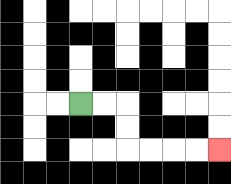{'start': '[3, 4]', 'end': '[9, 6]', 'path_directions': 'R,R,D,D,R,R,R,R', 'path_coordinates': '[[3, 4], [4, 4], [5, 4], [5, 5], [5, 6], [6, 6], [7, 6], [8, 6], [9, 6]]'}